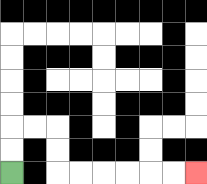{'start': '[0, 7]', 'end': '[8, 7]', 'path_directions': 'U,U,R,R,D,D,R,R,R,R,R,R', 'path_coordinates': '[[0, 7], [0, 6], [0, 5], [1, 5], [2, 5], [2, 6], [2, 7], [3, 7], [4, 7], [5, 7], [6, 7], [7, 7], [8, 7]]'}